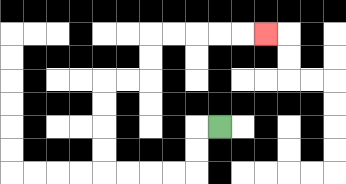{'start': '[9, 5]', 'end': '[11, 1]', 'path_directions': 'L,D,D,L,L,L,L,U,U,U,U,R,R,U,U,R,R,R,R,R', 'path_coordinates': '[[9, 5], [8, 5], [8, 6], [8, 7], [7, 7], [6, 7], [5, 7], [4, 7], [4, 6], [4, 5], [4, 4], [4, 3], [5, 3], [6, 3], [6, 2], [6, 1], [7, 1], [8, 1], [9, 1], [10, 1], [11, 1]]'}